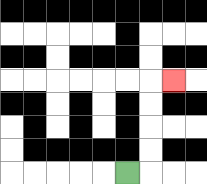{'start': '[5, 7]', 'end': '[7, 3]', 'path_directions': 'R,U,U,U,U,R', 'path_coordinates': '[[5, 7], [6, 7], [6, 6], [6, 5], [6, 4], [6, 3], [7, 3]]'}